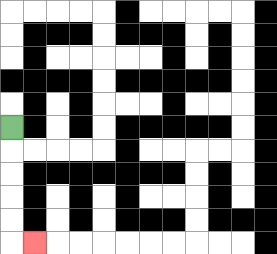{'start': '[0, 5]', 'end': '[1, 10]', 'path_directions': 'D,D,D,D,D,R', 'path_coordinates': '[[0, 5], [0, 6], [0, 7], [0, 8], [0, 9], [0, 10], [1, 10]]'}